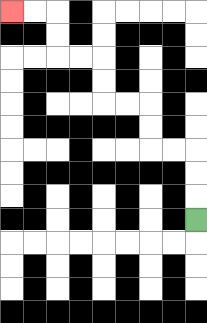{'start': '[8, 9]', 'end': '[0, 0]', 'path_directions': 'U,U,U,L,L,U,U,L,L,U,U,L,L,U,U,L,L', 'path_coordinates': '[[8, 9], [8, 8], [8, 7], [8, 6], [7, 6], [6, 6], [6, 5], [6, 4], [5, 4], [4, 4], [4, 3], [4, 2], [3, 2], [2, 2], [2, 1], [2, 0], [1, 0], [0, 0]]'}